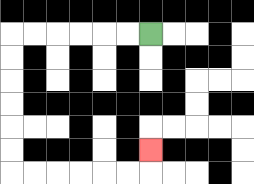{'start': '[6, 1]', 'end': '[6, 6]', 'path_directions': 'L,L,L,L,L,L,D,D,D,D,D,D,R,R,R,R,R,R,U', 'path_coordinates': '[[6, 1], [5, 1], [4, 1], [3, 1], [2, 1], [1, 1], [0, 1], [0, 2], [0, 3], [0, 4], [0, 5], [0, 6], [0, 7], [1, 7], [2, 7], [3, 7], [4, 7], [5, 7], [6, 7], [6, 6]]'}